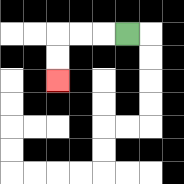{'start': '[5, 1]', 'end': '[2, 3]', 'path_directions': 'L,L,L,D,D', 'path_coordinates': '[[5, 1], [4, 1], [3, 1], [2, 1], [2, 2], [2, 3]]'}